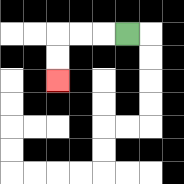{'start': '[5, 1]', 'end': '[2, 3]', 'path_directions': 'L,L,L,D,D', 'path_coordinates': '[[5, 1], [4, 1], [3, 1], [2, 1], [2, 2], [2, 3]]'}